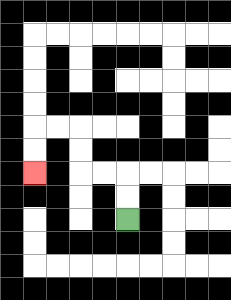{'start': '[5, 9]', 'end': '[1, 7]', 'path_directions': 'U,U,L,L,U,U,L,L,D,D', 'path_coordinates': '[[5, 9], [5, 8], [5, 7], [4, 7], [3, 7], [3, 6], [3, 5], [2, 5], [1, 5], [1, 6], [1, 7]]'}